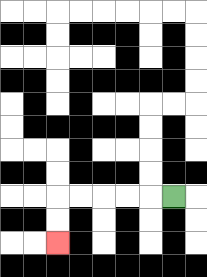{'start': '[7, 8]', 'end': '[2, 10]', 'path_directions': 'L,L,L,L,L,D,D', 'path_coordinates': '[[7, 8], [6, 8], [5, 8], [4, 8], [3, 8], [2, 8], [2, 9], [2, 10]]'}